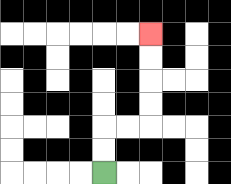{'start': '[4, 7]', 'end': '[6, 1]', 'path_directions': 'U,U,R,R,U,U,U,U', 'path_coordinates': '[[4, 7], [4, 6], [4, 5], [5, 5], [6, 5], [6, 4], [6, 3], [6, 2], [6, 1]]'}